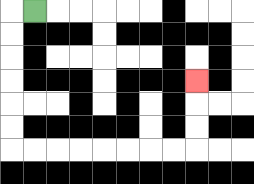{'start': '[1, 0]', 'end': '[8, 3]', 'path_directions': 'L,D,D,D,D,D,D,R,R,R,R,R,R,R,R,U,U,U', 'path_coordinates': '[[1, 0], [0, 0], [0, 1], [0, 2], [0, 3], [0, 4], [0, 5], [0, 6], [1, 6], [2, 6], [3, 6], [4, 6], [5, 6], [6, 6], [7, 6], [8, 6], [8, 5], [8, 4], [8, 3]]'}